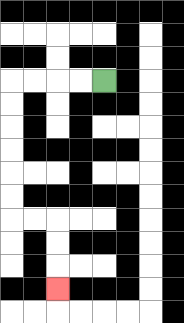{'start': '[4, 3]', 'end': '[2, 12]', 'path_directions': 'L,L,L,L,D,D,D,D,D,D,R,R,D,D,D', 'path_coordinates': '[[4, 3], [3, 3], [2, 3], [1, 3], [0, 3], [0, 4], [0, 5], [0, 6], [0, 7], [0, 8], [0, 9], [1, 9], [2, 9], [2, 10], [2, 11], [2, 12]]'}